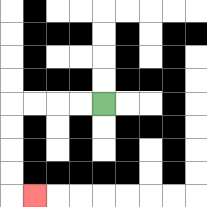{'start': '[4, 4]', 'end': '[1, 8]', 'path_directions': 'L,L,L,L,D,D,D,D,R', 'path_coordinates': '[[4, 4], [3, 4], [2, 4], [1, 4], [0, 4], [0, 5], [0, 6], [0, 7], [0, 8], [1, 8]]'}